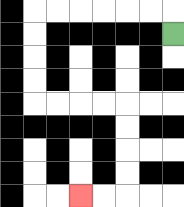{'start': '[7, 1]', 'end': '[3, 8]', 'path_directions': 'U,L,L,L,L,L,L,D,D,D,D,R,R,R,R,D,D,D,D,L,L', 'path_coordinates': '[[7, 1], [7, 0], [6, 0], [5, 0], [4, 0], [3, 0], [2, 0], [1, 0], [1, 1], [1, 2], [1, 3], [1, 4], [2, 4], [3, 4], [4, 4], [5, 4], [5, 5], [5, 6], [5, 7], [5, 8], [4, 8], [3, 8]]'}